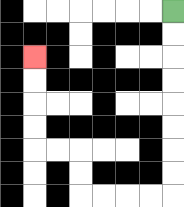{'start': '[7, 0]', 'end': '[1, 2]', 'path_directions': 'D,D,D,D,D,D,D,D,L,L,L,L,U,U,L,L,U,U,U,U', 'path_coordinates': '[[7, 0], [7, 1], [7, 2], [7, 3], [7, 4], [7, 5], [7, 6], [7, 7], [7, 8], [6, 8], [5, 8], [4, 8], [3, 8], [3, 7], [3, 6], [2, 6], [1, 6], [1, 5], [1, 4], [1, 3], [1, 2]]'}